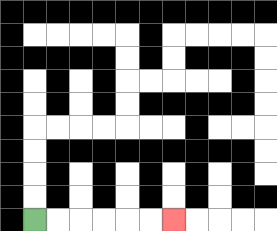{'start': '[1, 9]', 'end': '[7, 9]', 'path_directions': 'R,R,R,R,R,R', 'path_coordinates': '[[1, 9], [2, 9], [3, 9], [4, 9], [5, 9], [6, 9], [7, 9]]'}